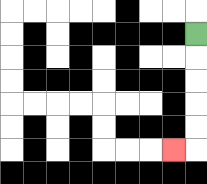{'start': '[8, 1]', 'end': '[7, 6]', 'path_directions': 'D,D,D,D,D,L', 'path_coordinates': '[[8, 1], [8, 2], [8, 3], [8, 4], [8, 5], [8, 6], [7, 6]]'}